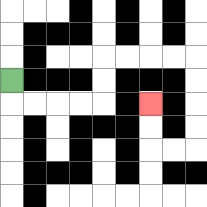{'start': '[0, 3]', 'end': '[6, 4]', 'path_directions': 'D,R,R,R,R,U,U,R,R,R,R,D,D,D,D,L,L,U,U', 'path_coordinates': '[[0, 3], [0, 4], [1, 4], [2, 4], [3, 4], [4, 4], [4, 3], [4, 2], [5, 2], [6, 2], [7, 2], [8, 2], [8, 3], [8, 4], [8, 5], [8, 6], [7, 6], [6, 6], [6, 5], [6, 4]]'}